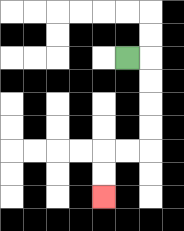{'start': '[5, 2]', 'end': '[4, 8]', 'path_directions': 'R,D,D,D,D,L,L,D,D', 'path_coordinates': '[[5, 2], [6, 2], [6, 3], [6, 4], [6, 5], [6, 6], [5, 6], [4, 6], [4, 7], [4, 8]]'}